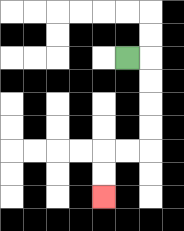{'start': '[5, 2]', 'end': '[4, 8]', 'path_directions': 'R,D,D,D,D,L,L,D,D', 'path_coordinates': '[[5, 2], [6, 2], [6, 3], [6, 4], [6, 5], [6, 6], [5, 6], [4, 6], [4, 7], [4, 8]]'}